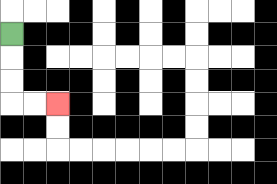{'start': '[0, 1]', 'end': '[2, 4]', 'path_directions': 'D,D,D,R,R', 'path_coordinates': '[[0, 1], [0, 2], [0, 3], [0, 4], [1, 4], [2, 4]]'}